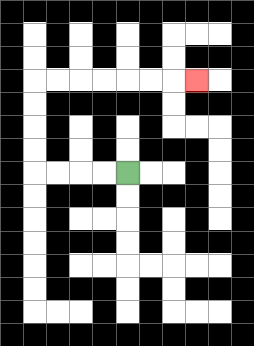{'start': '[5, 7]', 'end': '[8, 3]', 'path_directions': 'L,L,L,L,U,U,U,U,R,R,R,R,R,R,R', 'path_coordinates': '[[5, 7], [4, 7], [3, 7], [2, 7], [1, 7], [1, 6], [1, 5], [1, 4], [1, 3], [2, 3], [3, 3], [4, 3], [5, 3], [6, 3], [7, 3], [8, 3]]'}